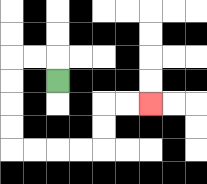{'start': '[2, 3]', 'end': '[6, 4]', 'path_directions': 'U,L,L,D,D,D,D,R,R,R,R,U,U,R,R', 'path_coordinates': '[[2, 3], [2, 2], [1, 2], [0, 2], [0, 3], [0, 4], [0, 5], [0, 6], [1, 6], [2, 6], [3, 6], [4, 6], [4, 5], [4, 4], [5, 4], [6, 4]]'}